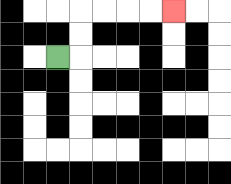{'start': '[2, 2]', 'end': '[7, 0]', 'path_directions': 'R,U,U,R,R,R,R', 'path_coordinates': '[[2, 2], [3, 2], [3, 1], [3, 0], [4, 0], [5, 0], [6, 0], [7, 0]]'}